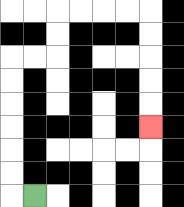{'start': '[1, 8]', 'end': '[6, 5]', 'path_directions': 'L,U,U,U,U,U,U,R,R,U,U,R,R,R,R,D,D,D,D,D', 'path_coordinates': '[[1, 8], [0, 8], [0, 7], [0, 6], [0, 5], [0, 4], [0, 3], [0, 2], [1, 2], [2, 2], [2, 1], [2, 0], [3, 0], [4, 0], [5, 0], [6, 0], [6, 1], [6, 2], [6, 3], [6, 4], [6, 5]]'}